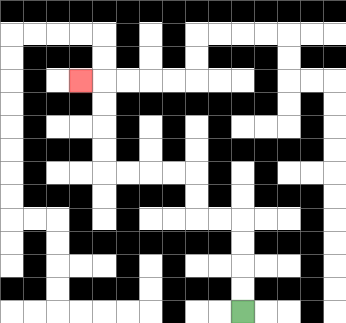{'start': '[10, 13]', 'end': '[3, 3]', 'path_directions': 'U,U,U,U,L,L,U,U,L,L,L,L,U,U,U,U,L', 'path_coordinates': '[[10, 13], [10, 12], [10, 11], [10, 10], [10, 9], [9, 9], [8, 9], [8, 8], [8, 7], [7, 7], [6, 7], [5, 7], [4, 7], [4, 6], [4, 5], [4, 4], [4, 3], [3, 3]]'}